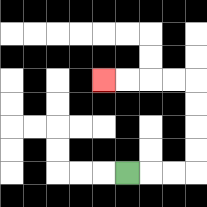{'start': '[5, 7]', 'end': '[4, 3]', 'path_directions': 'R,R,R,U,U,U,U,L,L,L,L', 'path_coordinates': '[[5, 7], [6, 7], [7, 7], [8, 7], [8, 6], [8, 5], [8, 4], [8, 3], [7, 3], [6, 3], [5, 3], [4, 3]]'}